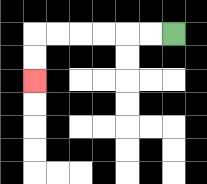{'start': '[7, 1]', 'end': '[1, 3]', 'path_directions': 'L,L,L,L,L,L,D,D', 'path_coordinates': '[[7, 1], [6, 1], [5, 1], [4, 1], [3, 1], [2, 1], [1, 1], [1, 2], [1, 3]]'}